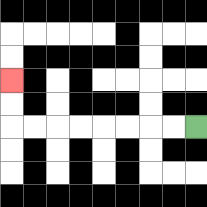{'start': '[8, 5]', 'end': '[0, 3]', 'path_directions': 'L,L,L,L,L,L,L,L,U,U', 'path_coordinates': '[[8, 5], [7, 5], [6, 5], [5, 5], [4, 5], [3, 5], [2, 5], [1, 5], [0, 5], [0, 4], [0, 3]]'}